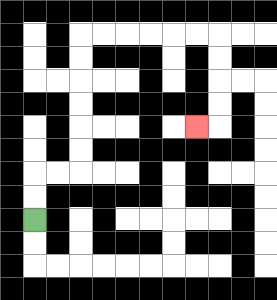{'start': '[1, 9]', 'end': '[8, 5]', 'path_directions': 'U,U,R,R,U,U,U,U,U,U,R,R,R,R,R,R,D,D,D,D,L', 'path_coordinates': '[[1, 9], [1, 8], [1, 7], [2, 7], [3, 7], [3, 6], [3, 5], [3, 4], [3, 3], [3, 2], [3, 1], [4, 1], [5, 1], [6, 1], [7, 1], [8, 1], [9, 1], [9, 2], [9, 3], [9, 4], [9, 5], [8, 5]]'}